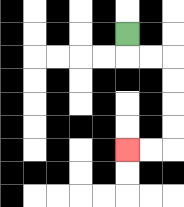{'start': '[5, 1]', 'end': '[5, 6]', 'path_directions': 'D,R,R,D,D,D,D,L,L', 'path_coordinates': '[[5, 1], [5, 2], [6, 2], [7, 2], [7, 3], [7, 4], [7, 5], [7, 6], [6, 6], [5, 6]]'}